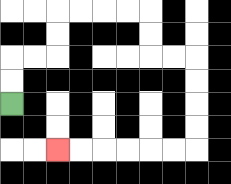{'start': '[0, 4]', 'end': '[2, 6]', 'path_directions': 'U,U,R,R,U,U,R,R,R,R,D,D,R,R,D,D,D,D,L,L,L,L,L,L', 'path_coordinates': '[[0, 4], [0, 3], [0, 2], [1, 2], [2, 2], [2, 1], [2, 0], [3, 0], [4, 0], [5, 0], [6, 0], [6, 1], [6, 2], [7, 2], [8, 2], [8, 3], [8, 4], [8, 5], [8, 6], [7, 6], [6, 6], [5, 6], [4, 6], [3, 6], [2, 6]]'}